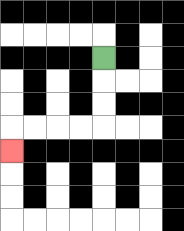{'start': '[4, 2]', 'end': '[0, 6]', 'path_directions': 'D,D,D,L,L,L,L,D', 'path_coordinates': '[[4, 2], [4, 3], [4, 4], [4, 5], [3, 5], [2, 5], [1, 5], [0, 5], [0, 6]]'}